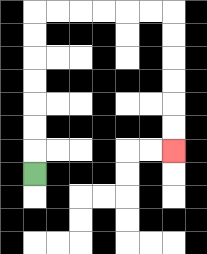{'start': '[1, 7]', 'end': '[7, 6]', 'path_directions': 'U,U,U,U,U,U,U,R,R,R,R,R,R,D,D,D,D,D,D', 'path_coordinates': '[[1, 7], [1, 6], [1, 5], [1, 4], [1, 3], [1, 2], [1, 1], [1, 0], [2, 0], [3, 0], [4, 0], [5, 0], [6, 0], [7, 0], [7, 1], [7, 2], [7, 3], [7, 4], [7, 5], [7, 6]]'}